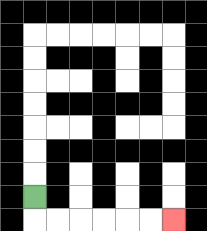{'start': '[1, 8]', 'end': '[7, 9]', 'path_directions': 'D,R,R,R,R,R,R', 'path_coordinates': '[[1, 8], [1, 9], [2, 9], [3, 9], [4, 9], [5, 9], [6, 9], [7, 9]]'}